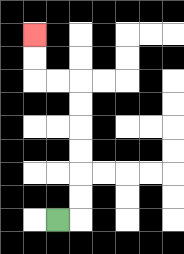{'start': '[2, 9]', 'end': '[1, 1]', 'path_directions': 'R,U,U,U,U,U,U,L,L,U,U', 'path_coordinates': '[[2, 9], [3, 9], [3, 8], [3, 7], [3, 6], [3, 5], [3, 4], [3, 3], [2, 3], [1, 3], [1, 2], [1, 1]]'}